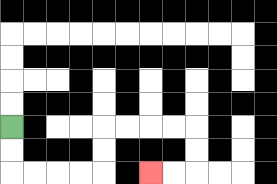{'start': '[0, 5]', 'end': '[6, 7]', 'path_directions': 'D,D,R,R,R,R,U,U,R,R,R,R,D,D,L,L', 'path_coordinates': '[[0, 5], [0, 6], [0, 7], [1, 7], [2, 7], [3, 7], [4, 7], [4, 6], [4, 5], [5, 5], [6, 5], [7, 5], [8, 5], [8, 6], [8, 7], [7, 7], [6, 7]]'}